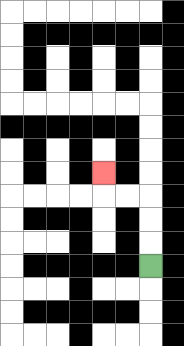{'start': '[6, 11]', 'end': '[4, 7]', 'path_directions': 'U,U,U,L,L,U', 'path_coordinates': '[[6, 11], [6, 10], [6, 9], [6, 8], [5, 8], [4, 8], [4, 7]]'}